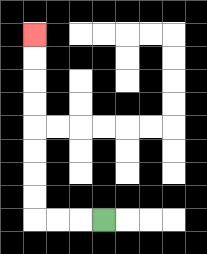{'start': '[4, 9]', 'end': '[1, 1]', 'path_directions': 'L,L,L,U,U,U,U,U,U,U,U', 'path_coordinates': '[[4, 9], [3, 9], [2, 9], [1, 9], [1, 8], [1, 7], [1, 6], [1, 5], [1, 4], [1, 3], [1, 2], [1, 1]]'}